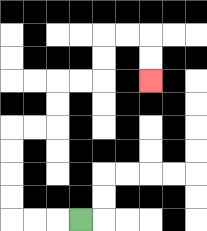{'start': '[3, 9]', 'end': '[6, 3]', 'path_directions': 'L,L,L,U,U,U,U,R,R,U,U,R,R,U,U,R,R,D,D', 'path_coordinates': '[[3, 9], [2, 9], [1, 9], [0, 9], [0, 8], [0, 7], [0, 6], [0, 5], [1, 5], [2, 5], [2, 4], [2, 3], [3, 3], [4, 3], [4, 2], [4, 1], [5, 1], [6, 1], [6, 2], [6, 3]]'}